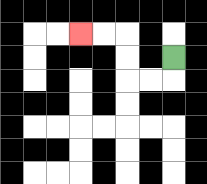{'start': '[7, 2]', 'end': '[3, 1]', 'path_directions': 'D,L,L,U,U,L,L', 'path_coordinates': '[[7, 2], [7, 3], [6, 3], [5, 3], [5, 2], [5, 1], [4, 1], [3, 1]]'}